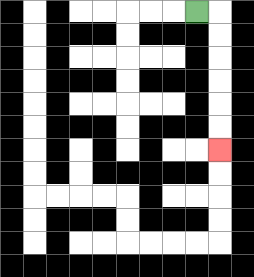{'start': '[8, 0]', 'end': '[9, 6]', 'path_directions': 'R,D,D,D,D,D,D', 'path_coordinates': '[[8, 0], [9, 0], [9, 1], [9, 2], [9, 3], [9, 4], [9, 5], [9, 6]]'}